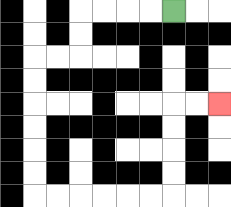{'start': '[7, 0]', 'end': '[9, 4]', 'path_directions': 'L,L,L,L,D,D,L,L,D,D,D,D,D,D,R,R,R,R,R,R,U,U,U,U,R,R', 'path_coordinates': '[[7, 0], [6, 0], [5, 0], [4, 0], [3, 0], [3, 1], [3, 2], [2, 2], [1, 2], [1, 3], [1, 4], [1, 5], [1, 6], [1, 7], [1, 8], [2, 8], [3, 8], [4, 8], [5, 8], [6, 8], [7, 8], [7, 7], [7, 6], [7, 5], [7, 4], [8, 4], [9, 4]]'}